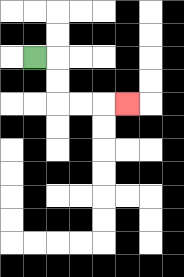{'start': '[1, 2]', 'end': '[5, 4]', 'path_directions': 'R,D,D,R,R,R', 'path_coordinates': '[[1, 2], [2, 2], [2, 3], [2, 4], [3, 4], [4, 4], [5, 4]]'}